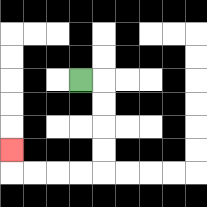{'start': '[3, 3]', 'end': '[0, 6]', 'path_directions': 'R,D,D,D,D,L,L,L,L,U', 'path_coordinates': '[[3, 3], [4, 3], [4, 4], [4, 5], [4, 6], [4, 7], [3, 7], [2, 7], [1, 7], [0, 7], [0, 6]]'}